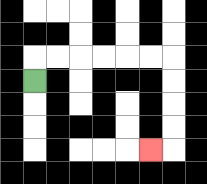{'start': '[1, 3]', 'end': '[6, 6]', 'path_directions': 'U,R,R,R,R,R,R,D,D,D,D,L', 'path_coordinates': '[[1, 3], [1, 2], [2, 2], [3, 2], [4, 2], [5, 2], [6, 2], [7, 2], [7, 3], [7, 4], [7, 5], [7, 6], [6, 6]]'}